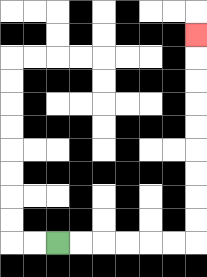{'start': '[2, 10]', 'end': '[8, 1]', 'path_directions': 'R,R,R,R,R,R,U,U,U,U,U,U,U,U,U', 'path_coordinates': '[[2, 10], [3, 10], [4, 10], [5, 10], [6, 10], [7, 10], [8, 10], [8, 9], [8, 8], [8, 7], [8, 6], [8, 5], [8, 4], [8, 3], [8, 2], [8, 1]]'}